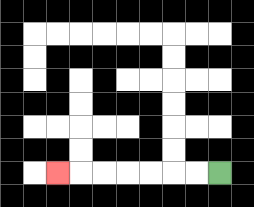{'start': '[9, 7]', 'end': '[2, 7]', 'path_directions': 'L,L,L,L,L,L,L', 'path_coordinates': '[[9, 7], [8, 7], [7, 7], [6, 7], [5, 7], [4, 7], [3, 7], [2, 7]]'}